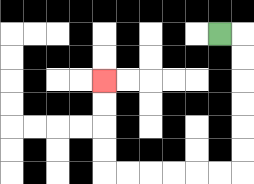{'start': '[9, 1]', 'end': '[4, 3]', 'path_directions': 'R,D,D,D,D,D,D,L,L,L,L,L,L,U,U,U,U', 'path_coordinates': '[[9, 1], [10, 1], [10, 2], [10, 3], [10, 4], [10, 5], [10, 6], [10, 7], [9, 7], [8, 7], [7, 7], [6, 7], [5, 7], [4, 7], [4, 6], [4, 5], [4, 4], [4, 3]]'}